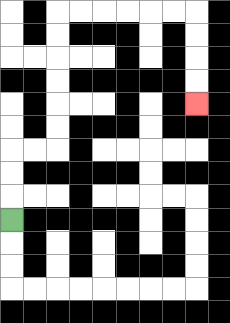{'start': '[0, 9]', 'end': '[8, 4]', 'path_directions': 'U,U,U,R,R,U,U,U,U,U,U,R,R,R,R,R,R,D,D,D,D', 'path_coordinates': '[[0, 9], [0, 8], [0, 7], [0, 6], [1, 6], [2, 6], [2, 5], [2, 4], [2, 3], [2, 2], [2, 1], [2, 0], [3, 0], [4, 0], [5, 0], [6, 0], [7, 0], [8, 0], [8, 1], [8, 2], [8, 3], [8, 4]]'}